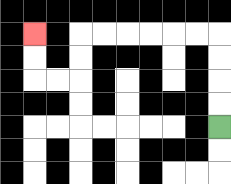{'start': '[9, 5]', 'end': '[1, 1]', 'path_directions': 'U,U,U,U,L,L,L,L,L,L,D,D,L,L,U,U', 'path_coordinates': '[[9, 5], [9, 4], [9, 3], [9, 2], [9, 1], [8, 1], [7, 1], [6, 1], [5, 1], [4, 1], [3, 1], [3, 2], [3, 3], [2, 3], [1, 3], [1, 2], [1, 1]]'}